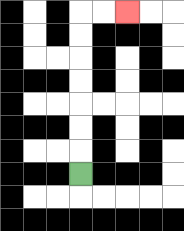{'start': '[3, 7]', 'end': '[5, 0]', 'path_directions': 'U,U,U,U,U,U,U,R,R', 'path_coordinates': '[[3, 7], [3, 6], [3, 5], [3, 4], [3, 3], [3, 2], [3, 1], [3, 0], [4, 0], [5, 0]]'}